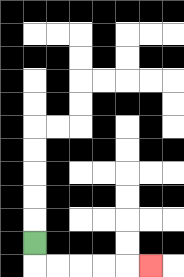{'start': '[1, 10]', 'end': '[6, 11]', 'path_directions': 'D,R,R,R,R,R', 'path_coordinates': '[[1, 10], [1, 11], [2, 11], [3, 11], [4, 11], [5, 11], [6, 11]]'}